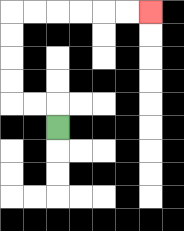{'start': '[2, 5]', 'end': '[6, 0]', 'path_directions': 'U,L,L,U,U,U,U,R,R,R,R,R,R', 'path_coordinates': '[[2, 5], [2, 4], [1, 4], [0, 4], [0, 3], [0, 2], [0, 1], [0, 0], [1, 0], [2, 0], [3, 0], [4, 0], [5, 0], [6, 0]]'}